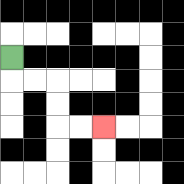{'start': '[0, 2]', 'end': '[4, 5]', 'path_directions': 'D,R,R,D,D,R,R', 'path_coordinates': '[[0, 2], [0, 3], [1, 3], [2, 3], [2, 4], [2, 5], [3, 5], [4, 5]]'}